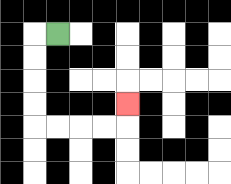{'start': '[2, 1]', 'end': '[5, 4]', 'path_directions': 'L,D,D,D,D,R,R,R,R,U', 'path_coordinates': '[[2, 1], [1, 1], [1, 2], [1, 3], [1, 4], [1, 5], [2, 5], [3, 5], [4, 5], [5, 5], [5, 4]]'}